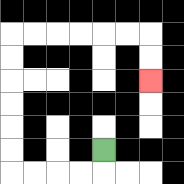{'start': '[4, 6]', 'end': '[6, 3]', 'path_directions': 'D,L,L,L,L,U,U,U,U,U,U,R,R,R,R,R,R,D,D', 'path_coordinates': '[[4, 6], [4, 7], [3, 7], [2, 7], [1, 7], [0, 7], [0, 6], [0, 5], [0, 4], [0, 3], [0, 2], [0, 1], [1, 1], [2, 1], [3, 1], [4, 1], [5, 1], [6, 1], [6, 2], [6, 3]]'}